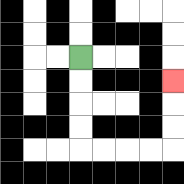{'start': '[3, 2]', 'end': '[7, 3]', 'path_directions': 'D,D,D,D,R,R,R,R,U,U,U', 'path_coordinates': '[[3, 2], [3, 3], [3, 4], [3, 5], [3, 6], [4, 6], [5, 6], [6, 6], [7, 6], [7, 5], [7, 4], [7, 3]]'}